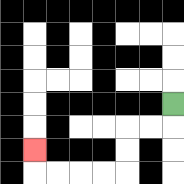{'start': '[7, 4]', 'end': '[1, 6]', 'path_directions': 'D,L,L,D,D,L,L,L,L,U', 'path_coordinates': '[[7, 4], [7, 5], [6, 5], [5, 5], [5, 6], [5, 7], [4, 7], [3, 7], [2, 7], [1, 7], [1, 6]]'}